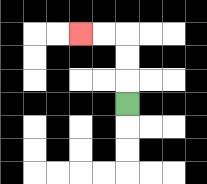{'start': '[5, 4]', 'end': '[3, 1]', 'path_directions': 'U,U,U,L,L', 'path_coordinates': '[[5, 4], [5, 3], [5, 2], [5, 1], [4, 1], [3, 1]]'}